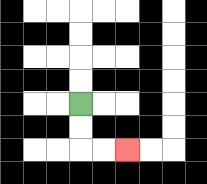{'start': '[3, 4]', 'end': '[5, 6]', 'path_directions': 'D,D,R,R', 'path_coordinates': '[[3, 4], [3, 5], [3, 6], [4, 6], [5, 6]]'}